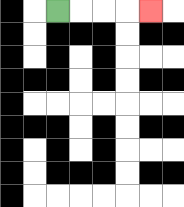{'start': '[2, 0]', 'end': '[6, 0]', 'path_directions': 'R,R,R,R', 'path_coordinates': '[[2, 0], [3, 0], [4, 0], [5, 0], [6, 0]]'}